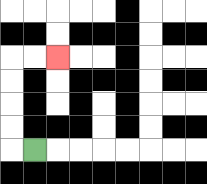{'start': '[1, 6]', 'end': '[2, 2]', 'path_directions': 'L,U,U,U,U,R,R', 'path_coordinates': '[[1, 6], [0, 6], [0, 5], [0, 4], [0, 3], [0, 2], [1, 2], [2, 2]]'}